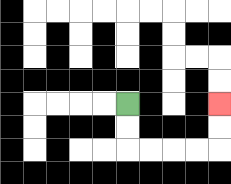{'start': '[5, 4]', 'end': '[9, 4]', 'path_directions': 'D,D,R,R,R,R,U,U', 'path_coordinates': '[[5, 4], [5, 5], [5, 6], [6, 6], [7, 6], [8, 6], [9, 6], [9, 5], [9, 4]]'}